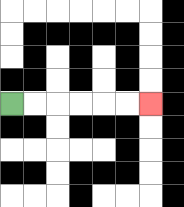{'start': '[0, 4]', 'end': '[6, 4]', 'path_directions': 'R,R,R,R,R,R', 'path_coordinates': '[[0, 4], [1, 4], [2, 4], [3, 4], [4, 4], [5, 4], [6, 4]]'}